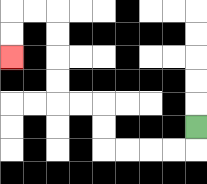{'start': '[8, 5]', 'end': '[0, 2]', 'path_directions': 'D,L,L,L,L,U,U,L,L,U,U,U,U,L,L,D,D', 'path_coordinates': '[[8, 5], [8, 6], [7, 6], [6, 6], [5, 6], [4, 6], [4, 5], [4, 4], [3, 4], [2, 4], [2, 3], [2, 2], [2, 1], [2, 0], [1, 0], [0, 0], [0, 1], [0, 2]]'}